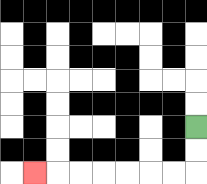{'start': '[8, 5]', 'end': '[1, 7]', 'path_directions': 'D,D,L,L,L,L,L,L,L', 'path_coordinates': '[[8, 5], [8, 6], [8, 7], [7, 7], [6, 7], [5, 7], [4, 7], [3, 7], [2, 7], [1, 7]]'}